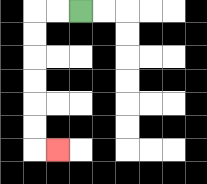{'start': '[3, 0]', 'end': '[2, 6]', 'path_directions': 'L,L,D,D,D,D,D,D,R', 'path_coordinates': '[[3, 0], [2, 0], [1, 0], [1, 1], [1, 2], [1, 3], [1, 4], [1, 5], [1, 6], [2, 6]]'}